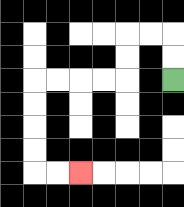{'start': '[7, 3]', 'end': '[3, 7]', 'path_directions': 'U,U,L,L,D,D,L,L,L,L,D,D,D,D,R,R', 'path_coordinates': '[[7, 3], [7, 2], [7, 1], [6, 1], [5, 1], [5, 2], [5, 3], [4, 3], [3, 3], [2, 3], [1, 3], [1, 4], [1, 5], [1, 6], [1, 7], [2, 7], [3, 7]]'}